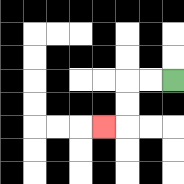{'start': '[7, 3]', 'end': '[4, 5]', 'path_directions': 'L,L,D,D,L', 'path_coordinates': '[[7, 3], [6, 3], [5, 3], [5, 4], [5, 5], [4, 5]]'}